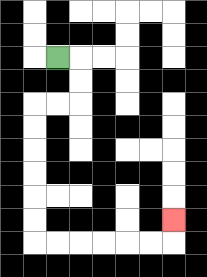{'start': '[2, 2]', 'end': '[7, 9]', 'path_directions': 'R,D,D,L,L,D,D,D,D,D,D,R,R,R,R,R,R,U', 'path_coordinates': '[[2, 2], [3, 2], [3, 3], [3, 4], [2, 4], [1, 4], [1, 5], [1, 6], [1, 7], [1, 8], [1, 9], [1, 10], [2, 10], [3, 10], [4, 10], [5, 10], [6, 10], [7, 10], [7, 9]]'}